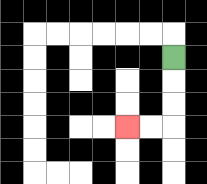{'start': '[7, 2]', 'end': '[5, 5]', 'path_directions': 'D,D,D,L,L', 'path_coordinates': '[[7, 2], [7, 3], [7, 4], [7, 5], [6, 5], [5, 5]]'}